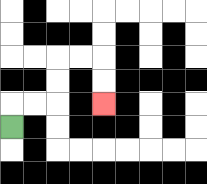{'start': '[0, 5]', 'end': '[4, 4]', 'path_directions': 'U,R,R,U,U,R,R,D,D', 'path_coordinates': '[[0, 5], [0, 4], [1, 4], [2, 4], [2, 3], [2, 2], [3, 2], [4, 2], [4, 3], [4, 4]]'}